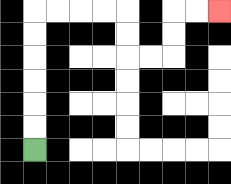{'start': '[1, 6]', 'end': '[9, 0]', 'path_directions': 'U,U,U,U,U,U,R,R,R,R,D,D,R,R,U,U,R,R', 'path_coordinates': '[[1, 6], [1, 5], [1, 4], [1, 3], [1, 2], [1, 1], [1, 0], [2, 0], [3, 0], [4, 0], [5, 0], [5, 1], [5, 2], [6, 2], [7, 2], [7, 1], [7, 0], [8, 0], [9, 0]]'}